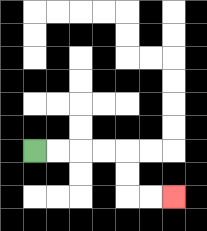{'start': '[1, 6]', 'end': '[7, 8]', 'path_directions': 'R,R,R,R,D,D,R,R', 'path_coordinates': '[[1, 6], [2, 6], [3, 6], [4, 6], [5, 6], [5, 7], [5, 8], [6, 8], [7, 8]]'}